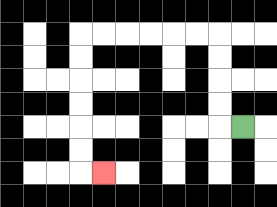{'start': '[10, 5]', 'end': '[4, 7]', 'path_directions': 'L,U,U,U,U,L,L,L,L,L,L,D,D,D,D,D,D,R', 'path_coordinates': '[[10, 5], [9, 5], [9, 4], [9, 3], [9, 2], [9, 1], [8, 1], [7, 1], [6, 1], [5, 1], [4, 1], [3, 1], [3, 2], [3, 3], [3, 4], [3, 5], [3, 6], [3, 7], [4, 7]]'}